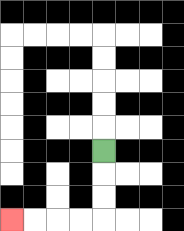{'start': '[4, 6]', 'end': '[0, 9]', 'path_directions': 'D,D,D,L,L,L,L', 'path_coordinates': '[[4, 6], [4, 7], [4, 8], [4, 9], [3, 9], [2, 9], [1, 9], [0, 9]]'}